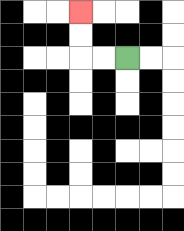{'start': '[5, 2]', 'end': '[3, 0]', 'path_directions': 'L,L,U,U', 'path_coordinates': '[[5, 2], [4, 2], [3, 2], [3, 1], [3, 0]]'}